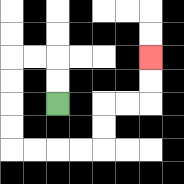{'start': '[2, 4]', 'end': '[6, 2]', 'path_directions': 'U,U,L,L,D,D,D,D,R,R,R,R,U,U,R,R,U,U', 'path_coordinates': '[[2, 4], [2, 3], [2, 2], [1, 2], [0, 2], [0, 3], [0, 4], [0, 5], [0, 6], [1, 6], [2, 6], [3, 6], [4, 6], [4, 5], [4, 4], [5, 4], [6, 4], [6, 3], [6, 2]]'}